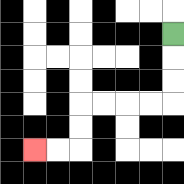{'start': '[7, 1]', 'end': '[1, 6]', 'path_directions': 'D,D,D,L,L,L,L,D,D,L,L', 'path_coordinates': '[[7, 1], [7, 2], [7, 3], [7, 4], [6, 4], [5, 4], [4, 4], [3, 4], [3, 5], [3, 6], [2, 6], [1, 6]]'}